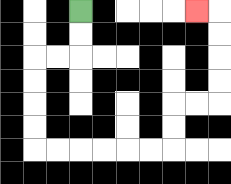{'start': '[3, 0]', 'end': '[8, 0]', 'path_directions': 'D,D,L,L,D,D,D,D,R,R,R,R,R,R,U,U,R,R,U,U,U,U,L', 'path_coordinates': '[[3, 0], [3, 1], [3, 2], [2, 2], [1, 2], [1, 3], [1, 4], [1, 5], [1, 6], [2, 6], [3, 6], [4, 6], [5, 6], [6, 6], [7, 6], [7, 5], [7, 4], [8, 4], [9, 4], [9, 3], [9, 2], [9, 1], [9, 0], [8, 0]]'}